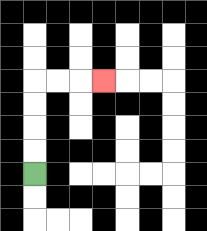{'start': '[1, 7]', 'end': '[4, 3]', 'path_directions': 'U,U,U,U,R,R,R', 'path_coordinates': '[[1, 7], [1, 6], [1, 5], [1, 4], [1, 3], [2, 3], [3, 3], [4, 3]]'}